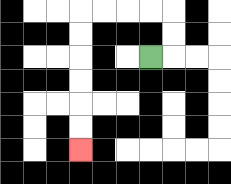{'start': '[6, 2]', 'end': '[3, 6]', 'path_directions': 'R,U,U,L,L,L,L,D,D,D,D,D,D', 'path_coordinates': '[[6, 2], [7, 2], [7, 1], [7, 0], [6, 0], [5, 0], [4, 0], [3, 0], [3, 1], [3, 2], [3, 3], [3, 4], [3, 5], [3, 6]]'}